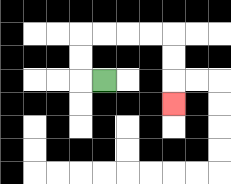{'start': '[4, 3]', 'end': '[7, 4]', 'path_directions': 'L,U,U,R,R,R,R,D,D,D', 'path_coordinates': '[[4, 3], [3, 3], [3, 2], [3, 1], [4, 1], [5, 1], [6, 1], [7, 1], [7, 2], [7, 3], [7, 4]]'}